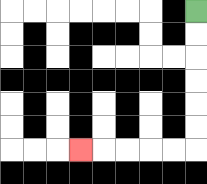{'start': '[8, 0]', 'end': '[3, 6]', 'path_directions': 'D,D,D,D,D,D,L,L,L,L,L', 'path_coordinates': '[[8, 0], [8, 1], [8, 2], [8, 3], [8, 4], [8, 5], [8, 6], [7, 6], [6, 6], [5, 6], [4, 6], [3, 6]]'}